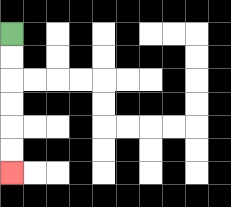{'start': '[0, 1]', 'end': '[0, 7]', 'path_directions': 'D,D,D,D,D,D', 'path_coordinates': '[[0, 1], [0, 2], [0, 3], [0, 4], [0, 5], [0, 6], [0, 7]]'}